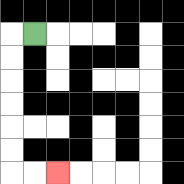{'start': '[1, 1]', 'end': '[2, 7]', 'path_directions': 'L,D,D,D,D,D,D,R,R', 'path_coordinates': '[[1, 1], [0, 1], [0, 2], [0, 3], [0, 4], [0, 5], [0, 6], [0, 7], [1, 7], [2, 7]]'}